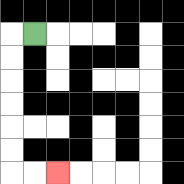{'start': '[1, 1]', 'end': '[2, 7]', 'path_directions': 'L,D,D,D,D,D,D,R,R', 'path_coordinates': '[[1, 1], [0, 1], [0, 2], [0, 3], [0, 4], [0, 5], [0, 6], [0, 7], [1, 7], [2, 7]]'}